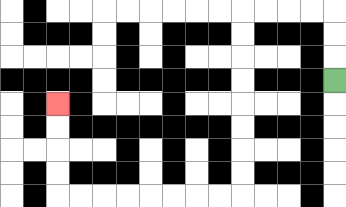{'start': '[14, 3]', 'end': '[2, 4]', 'path_directions': 'U,U,U,L,L,L,L,D,D,D,D,D,D,D,D,L,L,L,L,L,L,L,L,U,U,U,U', 'path_coordinates': '[[14, 3], [14, 2], [14, 1], [14, 0], [13, 0], [12, 0], [11, 0], [10, 0], [10, 1], [10, 2], [10, 3], [10, 4], [10, 5], [10, 6], [10, 7], [10, 8], [9, 8], [8, 8], [7, 8], [6, 8], [5, 8], [4, 8], [3, 8], [2, 8], [2, 7], [2, 6], [2, 5], [2, 4]]'}